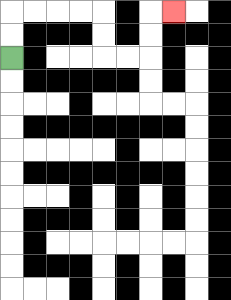{'start': '[0, 2]', 'end': '[7, 0]', 'path_directions': 'U,U,R,R,R,R,D,D,R,R,U,U,R', 'path_coordinates': '[[0, 2], [0, 1], [0, 0], [1, 0], [2, 0], [3, 0], [4, 0], [4, 1], [4, 2], [5, 2], [6, 2], [6, 1], [6, 0], [7, 0]]'}